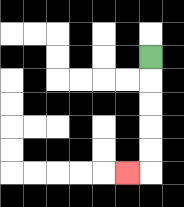{'start': '[6, 2]', 'end': '[5, 7]', 'path_directions': 'D,D,D,D,D,L', 'path_coordinates': '[[6, 2], [6, 3], [6, 4], [6, 5], [6, 6], [6, 7], [5, 7]]'}